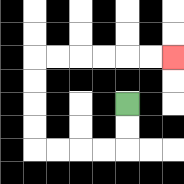{'start': '[5, 4]', 'end': '[7, 2]', 'path_directions': 'D,D,L,L,L,L,U,U,U,U,R,R,R,R,R,R', 'path_coordinates': '[[5, 4], [5, 5], [5, 6], [4, 6], [3, 6], [2, 6], [1, 6], [1, 5], [1, 4], [1, 3], [1, 2], [2, 2], [3, 2], [4, 2], [5, 2], [6, 2], [7, 2]]'}